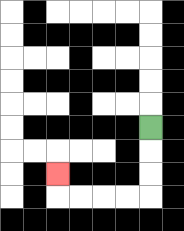{'start': '[6, 5]', 'end': '[2, 7]', 'path_directions': 'D,D,D,L,L,L,L,U', 'path_coordinates': '[[6, 5], [6, 6], [6, 7], [6, 8], [5, 8], [4, 8], [3, 8], [2, 8], [2, 7]]'}